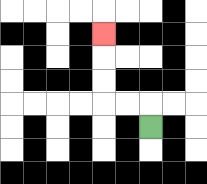{'start': '[6, 5]', 'end': '[4, 1]', 'path_directions': 'U,L,L,U,U,U', 'path_coordinates': '[[6, 5], [6, 4], [5, 4], [4, 4], [4, 3], [4, 2], [4, 1]]'}